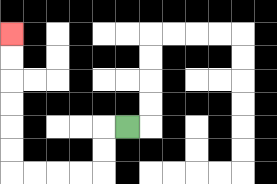{'start': '[5, 5]', 'end': '[0, 1]', 'path_directions': 'L,D,D,L,L,L,L,U,U,U,U,U,U', 'path_coordinates': '[[5, 5], [4, 5], [4, 6], [4, 7], [3, 7], [2, 7], [1, 7], [0, 7], [0, 6], [0, 5], [0, 4], [0, 3], [0, 2], [0, 1]]'}